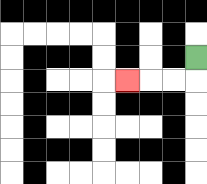{'start': '[8, 2]', 'end': '[5, 3]', 'path_directions': 'D,L,L,L', 'path_coordinates': '[[8, 2], [8, 3], [7, 3], [6, 3], [5, 3]]'}